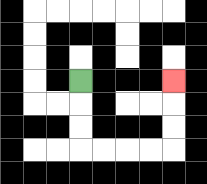{'start': '[3, 3]', 'end': '[7, 3]', 'path_directions': 'D,D,D,R,R,R,R,U,U,U', 'path_coordinates': '[[3, 3], [3, 4], [3, 5], [3, 6], [4, 6], [5, 6], [6, 6], [7, 6], [7, 5], [7, 4], [7, 3]]'}